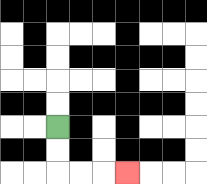{'start': '[2, 5]', 'end': '[5, 7]', 'path_directions': 'D,D,R,R,R', 'path_coordinates': '[[2, 5], [2, 6], [2, 7], [3, 7], [4, 7], [5, 7]]'}